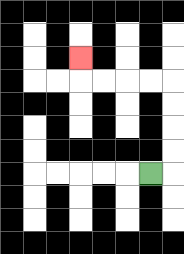{'start': '[6, 7]', 'end': '[3, 2]', 'path_directions': 'R,U,U,U,U,L,L,L,L,U', 'path_coordinates': '[[6, 7], [7, 7], [7, 6], [7, 5], [7, 4], [7, 3], [6, 3], [5, 3], [4, 3], [3, 3], [3, 2]]'}